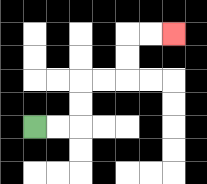{'start': '[1, 5]', 'end': '[7, 1]', 'path_directions': 'R,R,U,U,R,R,U,U,R,R', 'path_coordinates': '[[1, 5], [2, 5], [3, 5], [3, 4], [3, 3], [4, 3], [5, 3], [5, 2], [5, 1], [6, 1], [7, 1]]'}